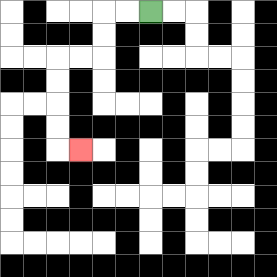{'start': '[6, 0]', 'end': '[3, 6]', 'path_directions': 'L,L,D,D,L,L,D,D,D,D,R', 'path_coordinates': '[[6, 0], [5, 0], [4, 0], [4, 1], [4, 2], [3, 2], [2, 2], [2, 3], [2, 4], [2, 5], [2, 6], [3, 6]]'}